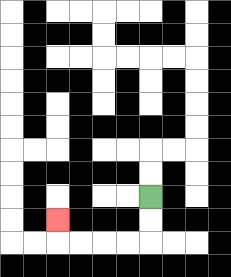{'start': '[6, 8]', 'end': '[2, 9]', 'path_directions': 'D,D,L,L,L,L,U', 'path_coordinates': '[[6, 8], [6, 9], [6, 10], [5, 10], [4, 10], [3, 10], [2, 10], [2, 9]]'}